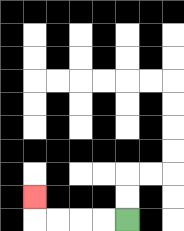{'start': '[5, 9]', 'end': '[1, 8]', 'path_directions': 'L,L,L,L,U', 'path_coordinates': '[[5, 9], [4, 9], [3, 9], [2, 9], [1, 9], [1, 8]]'}